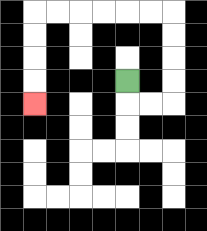{'start': '[5, 3]', 'end': '[1, 4]', 'path_directions': 'D,R,R,U,U,U,U,L,L,L,L,L,L,D,D,D,D', 'path_coordinates': '[[5, 3], [5, 4], [6, 4], [7, 4], [7, 3], [7, 2], [7, 1], [7, 0], [6, 0], [5, 0], [4, 0], [3, 0], [2, 0], [1, 0], [1, 1], [1, 2], [1, 3], [1, 4]]'}